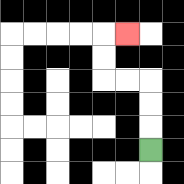{'start': '[6, 6]', 'end': '[5, 1]', 'path_directions': 'U,U,U,L,L,U,U,R', 'path_coordinates': '[[6, 6], [6, 5], [6, 4], [6, 3], [5, 3], [4, 3], [4, 2], [4, 1], [5, 1]]'}